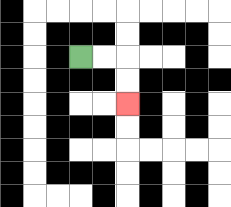{'start': '[3, 2]', 'end': '[5, 4]', 'path_directions': 'R,R,D,D', 'path_coordinates': '[[3, 2], [4, 2], [5, 2], [5, 3], [5, 4]]'}